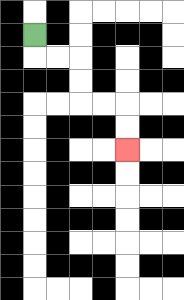{'start': '[1, 1]', 'end': '[5, 6]', 'path_directions': 'D,R,R,D,D,R,R,D,D', 'path_coordinates': '[[1, 1], [1, 2], [2, 2], [3, 2], [3, 3], [3, 4], [4, 4], [5, 4], [5, 5], [5, 6]]'}